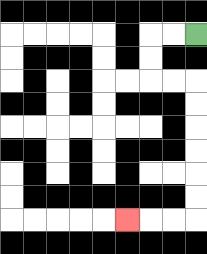{'start': '[8, 1]', 'end': '[5, 9]', 'path_directions': 'L,L,D,D,R,R,D,D,D,D,D,D,L,L,L', 'path_coordinates': '[[8, 1], [7, 1], [6, 1], [6, 2], [6, 3], [7, 3], [8, 3], [8, 4], [8, 5], [8, 6], [8, 7], [8, 8], [8, 9], [7, 9], [6, 9], [5, 9]]'}